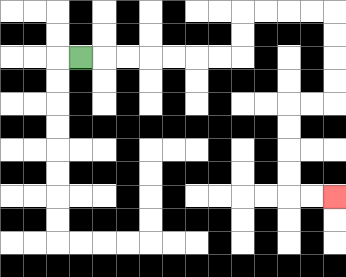{'start': '[3, 2]', 'end': '[14, 8]', 'path_directions': 'R,R,R,R,R,R,R,U,U,R,R,R,R,D,D,D,D,L,L,D,D,D,D,R,R', 'path_coordinates': '[[3, 2], [4, 2], [5, 2], [6, 2], [7, 2], [8, 2], [9, 2], [10, 2], [10, 1], [10, 0], [11, 0], [12, 0], [13, 0], [14, 0], [14, 1], [14, 2], [14, 3], [14, 4], [13, 4], [12, 4], [12, 5], [12, 6], [12, 7], [12, 8], [13, 8], [14, 8]]'}